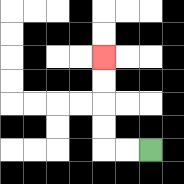{'start': '[6, 6]', 'end': '[4, 2]', 'path_directions': 'L,L,U,U,U,U', 'path_coordinates': '[[6, 6], [5, 6], [4, 6], [4, 5], [4, 4], [4, 3], [4, 2]]'}